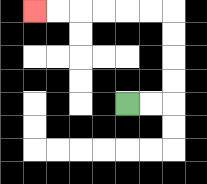{'start': '[5, 4]', 'end': '[1, 0]', 'path_directions': 'R,R,U,U,U,U,L,L,L,L,L,L', 'path_coordinates': '[[5, 4], [6, 4], [7, 4], [7, 3], [7, 2], [7, 1], [7, 0], [6, 0], [5, 0], [4, 0], [3, 0], [2, 0], [1, 0]]'}